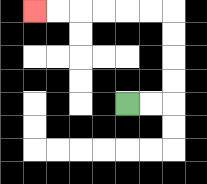{'start': '[5, 4]', 'end': '[1, 0]', 'path_directions': 'R,R,U,U,U,U,L,L,L,L,L,L', 'path_coordinates': '[[5, 4], [6, 4], [7, 4], [7, 3], [7, 2], [7, 1], [7, 0], [6, 0], [5, 0], [4, 0], [3, 0], [2, 0], [1, 0]]'}